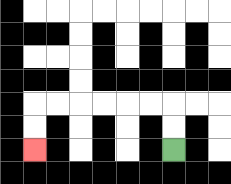{'start': '[7, 6]', 'end': '[1, 6]', 'path_directions': 'U,U,L,L,L,L,L,L,D,D', 'path_coordinates': '[[7, 6], [7, 5], [7, 4], [6, 4], [5, 4], [4, 4], [3, 4], [2, 4], [1, 4], [1, 5], [1, 6]]'}